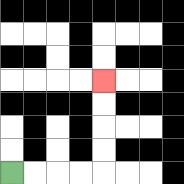{'start': '[0, 7]', 'end': '[4, 3]', 'path_directions': 'R,R,R,R,U,U,U,U', 'path_coordinates': '[[0, 7], [1, 7], [2, 7], [3, 7], [4, 7], [4, 6], [4, 5], [4, 4], [4, 3]]'}